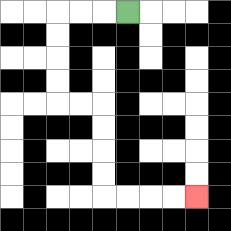{'start': '[5, 0]', 'end': '[8, 8]', 'path_directions': 'L,L,L,D,D,D,D,R,R,D,D,D,D,R,R,R,R', 'path_coordinates': '[[5, 0], [4, 0], [3, 0], [2, 0], [2, 1], [2, 2], [2, 3], [2, 4], [3, 4], [4, 4], [4, 5], [4, 6], [4, 7], [4, 8], [5, 8], [6, 8], [7, 8], [8, 8]]'}